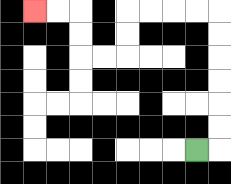{'start': '[8, 6]', 'end': '[1, 0]', 'path_directions': 'R,U,U,U,U,U,U,L,L,L,L,D,D,L,L,U,U,L,L', 'path_coordinates': '[[8, 6], [9, 6], [9, 5], [9, 4], [9, 3], [9, 2], [9, 1], [9, 0], [8, 0], [7, 0], [6, 0], [5, 0], [5, 1], [5, 2], [4, 2], [3, 2], [3, 1], [3, 0], [2, 0], [1, 0]]'}